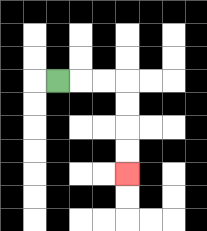{'start': '[2, 3]', 'end': '[5, 7]', 'path_directions': 'R,R,R,D,D,D,D', 'path_coordinates': '[[2, 3], [3, 3], [4, 3], [5, 3], [5, 4], [5, 5], [5, 6], [5, 7]]'}